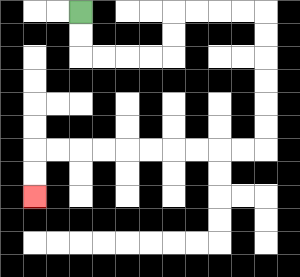{'start': '[3, 0]', 'end': '[1, 8]', 'path_directions': 'D,D,R,R,R,R,U,U,R,R,R,R,D,D,D,D,D,D,L,L,L,L,L,L,L,L,L,L,D,D', 'path_coordinates': '[[3, 0], [3, 1], [3, 2], [4, 2], [5, 2], [6, 2], [7, 2], [7, 1], [7, 0], [8, 0], [9, 0], [10, 0], [11, 0], [11, 1], [11, 2], [11, 3], [11, 4], [11, 5], [11, 6], [10, 6], [9, 6], [8, 6], [7, 6], [6, 6], [5, 6], [4, 6], [3, 6], [2, 6], [1, 6], [1, 7], [1, 8]]'}